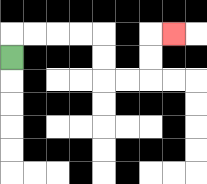{'start': '[0, 2]', 'end': '[7, 1]', 'path_directions': 'U,R,R,R,R,D,D,R,R,U,U,R', 'path_coordinates': '[[0, 2], [0, 1], [1, 1], [2, 1], [3, 1], [4, 1], [4, 2], [4, 3], [5, 3], [6, 3], [6, 2], [6, 1], [7, 1]]'}